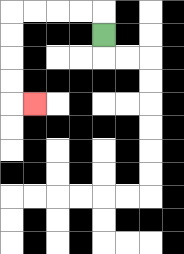{'start': '[4, 1]', 'end': '[1, 4]', 'path_directions': 'U,L,L,L,L,D,D,D,D,R', 'path_coordinates': '[[4, 1], [4, 0], [3, 0], [2, 0], [1, 0], [0, 0], [0, 1], [0, 2], [0, 3], [0, 4], [1, 4]]'}